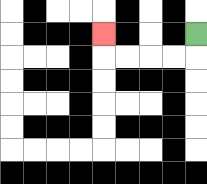{'start': '[8, 1]', 'end': '[4, 1]', 'path_directions': 'D,L,L,L,L,U', 'path_coordinates': '[[8, 1], [8, 2], [7, 2], [6, 2], [5, 2], [4, 2], [4, 1]]'}